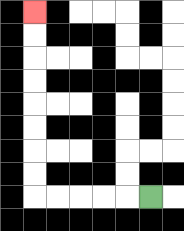{'start': '[6, 8]', 'end': '[1, 0]', 'path_directions': 'L,L,L,L,L,U,U,U,U,U,U,U,U', 'path_coordinates': '[[6, 8], [5, 8], [4, 8], [3, 8], [2, 8], [1, 8], [1, 7], [1, 6], [1, 5], [1, 4], [1, 3], [1, 2], [1, 1], [1, 0]]'}